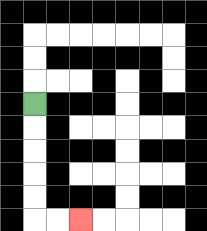{'start': '[1, 4]', 'end': '[3, 9]', 'path_directions': 'D,D,D,D,D,R,R', 'path_coordinates': '[[1, 4], [1, 5], [1, 6], [1, 7], [1, 8], [1, 9], [2, 9], [3, 9]]'}